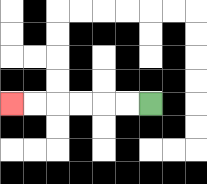{'start': '[6, 4]', 'end': '[0, 4]', 'path_directions': 'L,L,L,L,L,L', 'path_coordinates': '[[6, 4], [5, 4], [4, 4], [3, 4], [2, 4], [1, 4], [0, 4]]'}